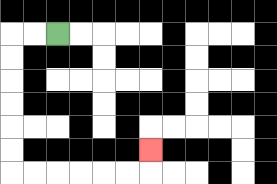{'start': '[2, 1]', 'end': '[6, 6]', 'path_directions': 'L,L,D,D,D,D,D,D,R,R,R,R,R,R,U', 'path_coordinates': '[[2, 1], [1, 1], [0, 1], [0, 2], [0, 3], [0, 4], [0, 5], [0, 6], [0, 7], [1, 7], [2, 7], [3, 7], [4, 7], [5, 7], [6, 7], [6, 6]]'}